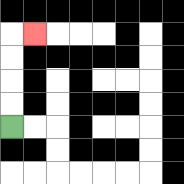{'start': '[0, 5]', 'end': '[1, 1]', 'path_directions': 'U,U,U,U,R', 'path_coordinates': '[[0, 5], [0, 4], [0, 3], [0, 2], [0, 1], [1, 1]]'}